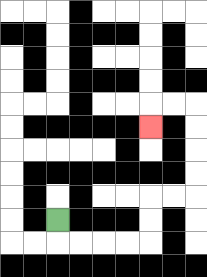{'start': '[2, 9]', 'end': '[6, 5]', 'path_directions': 'D,R,R,R,R,U,U,R,R,U,U,U,U,L,L,D', 'path_coordinates': '[[2, 9], [2, 10], [3, 10], [4, 10], [5, 10], [6, 10], [6, 9], [6, 8], [7, 8], [8, 8], [8, 7], [8, 6], [8, 5], [8, 4], [7, 4], [6, 4], [6, 5]]'}